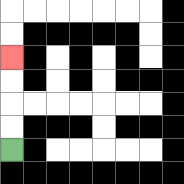{'start': '[0, 6]', 'end': '[0, 2]', 'path_directions': 'U,U,U,U', 'path_coordinates': '[[0, 6], [0, 5], [0, 4], [0, 3], [0, 2]]'}